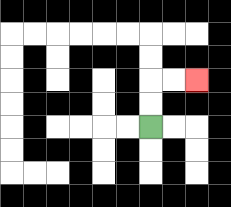{'start': '[6, 5]', 'end': '[8, 3]', 'path_directions': 'U,U,R,R', 'path_coordinates': '[[6, 5], [6, 4], [6, 3], [7, 3], [8, 3]]'}